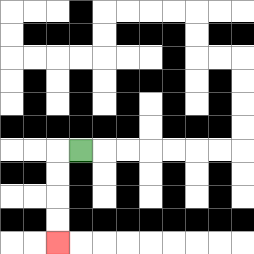{'start': '[3, 6]', 'end': '[2, 10]', 'path_directions': 'L,D,D,D,D', 'path_coordinates': '[[3, 6], [2, 6], [2, 7], [2, 8], [2, 9], [2, 10]]'}